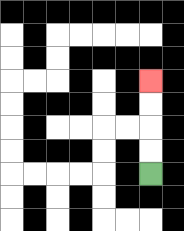{'start': '[6, 7]', 'end': '[6, 3]', 'path_directions': 'U,U,U,U', 'path_coordinates': '[[6, 7], [6, 6], [6, 5], [6, 4], [6, 3]]'}